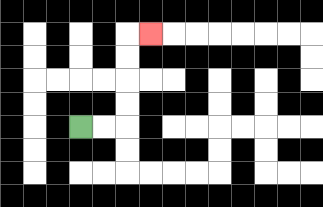{'start': '[3, 5]', 'end': '[6, 1]', 'path_directions': 'R,R,U,U,U,U,R', 'path_coordinates': '[[3, 5], [4, 5], [5, 5], [5, 4], [5, 3], [5, 2], [5, 1], [6, 1]]'}